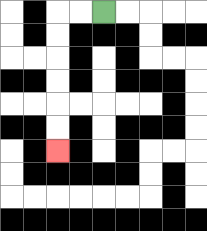{'start': '[4, 0]', 'end': '[2, 6]', 'path_directions': 'L,L,D,D,D,D,D,D', 'path_coordinates': '[[4, 0], [3, 0], [2, 0], [2, 1], [2, 2], [2, 3], [2, 4], [2, 5], [2, 6]]'}